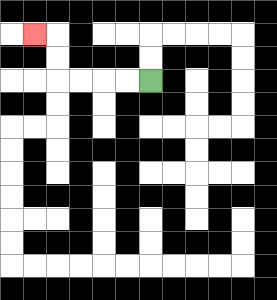{'start': '[6, 3]', 'end': '[1, 1]', 'path_directions': 'L,L,L,L,U,U,L', 'path_coordinates': '[[6, 3], [5, 3], [4, 3], [3, 3], [2, 3], [2, 2], [2, 1], [1, 1]]'}